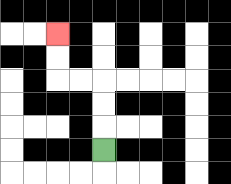{'start': '[4, 6]', 'end': '[2, 1]', 'path_directions': 'U,U,U,L,L,U,U', 'path_coordinates': '[[4, 6], [4, 5], [4, 4], [4, 3], [3, 3], [2, 3], [2, 2], [2, 1]]'}